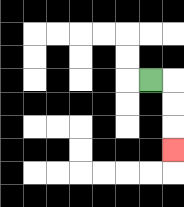{'start': '[6, 3]', 'end': '[7, 6]', 'path_directions': 'R,D,D,D', 'path_coordinates': '[[6, 3], [7, 3], [7, 4], [7, 5], [7, 6]]'}